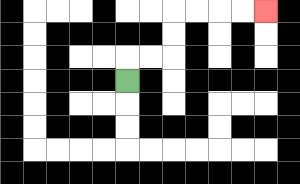{'start': '[5, 3]', 'end': '[11, 0]', 'path_directions': 'U,R,R,U,U,R,R,R,R', 'path_coordinates': '[[5, 3], [5, 2], [6, 2], [7, 2], [7, 1], [7, 0], [8, 0], [9, 0], [10, 0], [11, 0]]'}